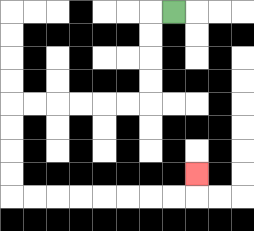{'start': '[7, 0]', 'end': '[8, 7]', 'path_directions': 'L,D,D,D,D,L,L,L,L,L,L,D,D,D,D,R,R,R,R,R,R,R,R,U', 'path_coordinates': '[[7, 0], [6, 0], [6, 1], [6, 2], [6, 3], [6, 4], [5, 4], [4, 4], [3, 4], [2, 4], [1, 4], [0, 4], [0, 5], [0, 6], [0, 7], [0, 8], [1, 8], [2, 8], [3, 8], [4, 8], [5, 8], [6, 8], [7, 8], [8, 8], [8, 7]]'}